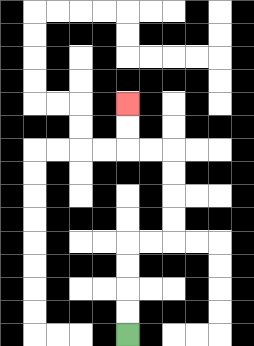{'start': '[5, 14]', 'end': '[5, 4]', 'path_directions': 'U,U,U,U,R,R,U,U,U,U,L,L,U,U', 'path_coordinates': '[[5, 14], [5, 13], [5, 12], [5, 11], [5, 10], [6, 10], [7, 10], [7, 9], [7, 8], [7, 7], [7, 6], [6, 6], [5, 6], [5, 5], [5, 4]]'}